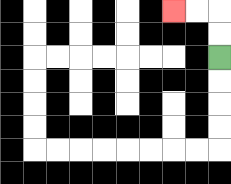{'start': '[9, 2]', 'end': '[7, 0]', 'path_directions': 'U,U,L,L', 'path_coordinates': '[[9, 2], [9, 1], [9, 0], [8, 0], [7, 0]]'}